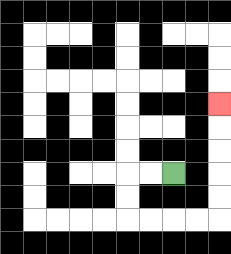{'start': '[7, 7]', 'end': '[9, 4]', 'path_directions': 'L,L,D,D,R,R,R,R,U,U,U,U,U', 'path_coordinates': '[[7, 7], [6, 7], [5, 7], [5, 8], [5, 9], [6, 9], [7, 9], [8, 9], [9, 9], [9, 8], [9, 7], [9, 6], [9, 5], [9, 4]]'}